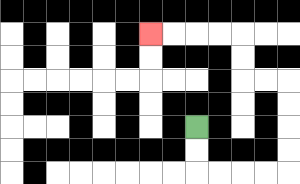{'start': '[8, 5]', 'end': '[6, 1]', 'path_directions': 'D,D,R,R,R,R,U,U,U,U,L,L,U,U,L,L,L,L', 'path_coordinates': '[[8, 5], [8, 6], [8, 7], [9, 7], [10, 7], [11, 7], [12, 7], [12, 6], [12, 5], [12, 4], [12, 3], [11, 3], [10, 3], [10, 2], [10, 1], [9, 1], [8, 1], [7, 1], [6, 1]]'}